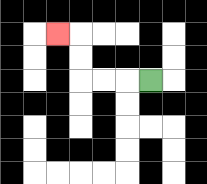{'start': '[6, 3]', 'end': '[2, 1]', 'path_directions': 'L,L,L,U,U,L', 'path_coordinates': '[[6, 3], [5, 3], [4, 3], [3, 3], [3, 2], [3, 1], [2, 1]]'}